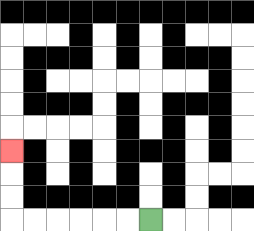{'start': '[6, 9]', 'end': '[0, 6]', 'path_directions': 'L,L,L,L,L,L,U,U,U', 'path_coordinates': '[[6, 9], [5, 9], [4, 9], [3, 9], [2, 9], [1, 9], [0, 9], [0, 8], [0, 7], [0, 6]]'}